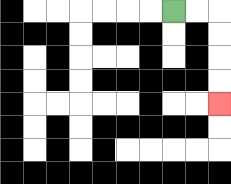{'start': '[7, 0]', 'end': '[9, 4]', 'path_directions': 'R,R,D,D,D,D', 'path_coordinates': '[[7, 0], [8, 0], [9, 0], [9, 1], [9, 2], [9, 3], [9, 4]]'}